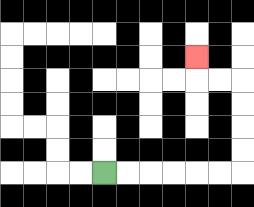{'start': '[4, 7]', 'end': '[8, 2]', 'path_directions': 'R,R,R,R,R,R,U,U,U,U,L,L,U', 'path_coordinates': '[[4, 7], [5, 7], [6, 7], [7, 7], [8, 7], [9, 7], [10, 7], [10, 6], [10, 5], [10, 4], [10, 3], [9, 3], [8, 3], [8, 2]]'}